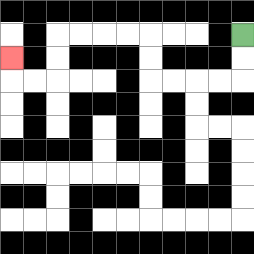{'start': '[10, 1]', 'end': '[0, 2]', 'path_directions': 'D,D,L,L,L,L,U,U,L,L,L,L,D,D,L,L,U', 'path_coordinates': '[[10, 1], [10, 2], [10, 3], [9, 3], [8, 3], [7, 3], [6, 3], [6, 2], [6, 1], [5, 1], [4, 1], [3, 1], [2, 1], [2, 2], [2, 3], [1, 3], [0, 3], [0, 2]]'}